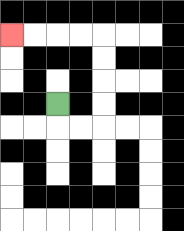{'start': '[2, 4]', 'end': '[0, 1]', 'path_directions': 'D,R,R,U,U,U,U,L,L,L,L', 'path_coordinates': '[[2, 4], [2, 5], [3, 5], [4, 5], [4, 4], [4, 3], [4, 2], [4, 1], [3, 1], [2, 1], [1, 1], [0, 1]]'}